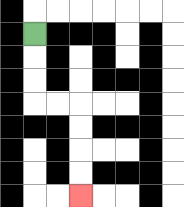{'start': '[1, 1]', 'end': '[3, 8]', 'path_directions': 'D,D,D,R,R,D,D,D,D', 'path_coordinates': '[[1, 1], [1, 2], [1, 3], [1, 4], [2, 4], [3, 4], [3, 5], [3, 6], [3, 7], [3, 8]]'}